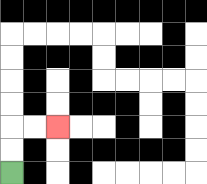{'start': '[0, 7]', 'end': '[2, 5]', 'path_directions': 'U,U,R,R', 'path_coordinates': '[[0, 7], [0, 6], [0, 5], [1, 5], [2, 5]]'}